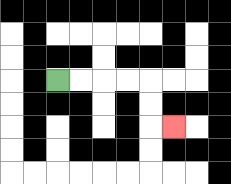{'start': '[2, 3]', 'end': '[7, 5]', 'path_directions': 'R,R,R,R,D,D,R', 'path_coordinates': '[[2, 3], [3, 3], [4, 3], [5, 3], [6, 3], [6, 4], [6, 5], [7, 5]]'}